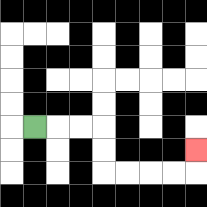{'start': '[1, 5]', 'end': '[8, 6]', 'path_directions': 'R,R,R,D,D,R,R,R,R,U', 'path_coordinates': '[[1, 5], [2, 5], [3, 5], [4, 5], [4, 6], [4, 7], [5, 7], [6, 7], [7, 7], [8, 7], [8, 6]]'}